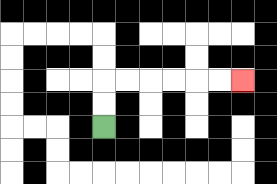{'start': '[4, 5]', 'end': '[10, 3]', 'path_directions': 'U,U,R,R,R,R,R,R', 'path_coordinates': '[[4, 5], [4, 4], [4, 3], [5, 3], [6, 3], [7, 3], [8, 3], [9, 3], [10, 3]]'}